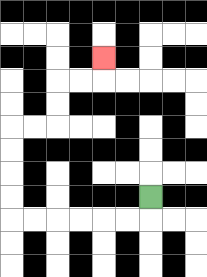{'start': '[6, 8]', 'end': '[4, 2]', 'path_directions': 'D,L,L,L,L,L,L,U,U,U,U,R,R,U,U,R,R,U', 'path_coordinates': '[[6, 8], [6, 9], [5, 9], [4, 9], [3, 9], [2, 9], [1, 9], [0, 9], [0, 8], [0, 7], [0, 6], [0, 5], [1, 5], [2, 5], [2, 4], [2, 3], [3, 3], [4, 3], [4, 2]]'}